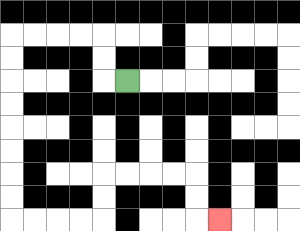{'start': '[5, 3]', 'end': '[9, 9]', 'path_directions': 'L,U,U,L,L,L,L,D,D,D,D,D,D,D,D,R,R,R,R,U,U,R,R,R,R,D,D,R', 'path_coordinates': '[[5, 3], [4, 3], [4, 2], [4, 1], [3, 1], [2, 1], [1, 1], [0, 1], [0, 2], [0, 3], [0, 4], [0, 5], [0, 6], [0, 7], [0, 8], [0, 9], [1, 9], [2, 9], [3, 9], [4, 9], [4, 8], [4, 7], [5, 7], [6, 7], [7, 7], [8, 7], [8, 8], [8, 9], [9, 9]]'}